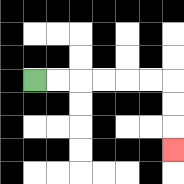{'start': '[1, 3]', 'end': '[7, 6]', 'path_directions': 'R,R,R,R,R,R,D,D,D', 'path_coordinates': '[[1, 3], [2, 3], [3, 3], [4, 3], [5, 3], [6, 3], [7, 3], [7, 4], [7, 5], [7, 6]]'}